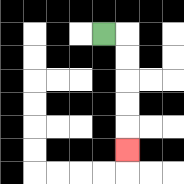{'start': '[4, 1]', 'end': '[5, 6]', 'path_directions': 'R,D,D,D,D,D', 'path_coordinates': '[[4, 1], [5, 1], [5, 2], [5, 3], [5, 4], [5, 5], [5, 6]]'}